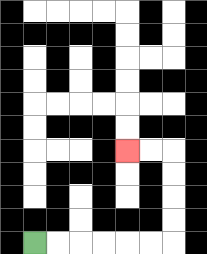{'start': '[1, 10]', 'end': '[5, 6]', 'path_directions': 'R,R,R,R,R,R,U,U,U,U,L,L', 'path_coordinates': '[[1, 10], [2, 10], [3, 10], [4, 10], [5, 10], [6, 10], [7, 10], [7, 9], [7, 8], [7, 7], [7, 6], [6, 6], [5, 6]]'}